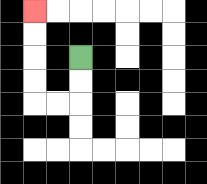{'start': '[3, 2]', 'end': '[1, 0]', 'path_directions': 'D,D,L,L,U,U,U,U', 'path_coordinates': '[[3, 2], [3, 3], [3, 4], [2, 4], [1, 4], [1, 3], [1, 2], [1, 1], [1, 0]]'}